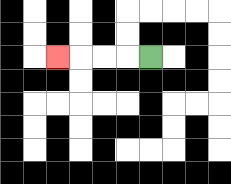{'start': '[6, 2]', 'end': '[2, 2]', 'path_directions': 'L,L,L,L', 'path_coordinates': '[[6, 2], [5, 2], [4, 2], [3, 2], [2, 2]]'}